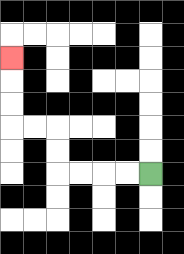{'start': '[6, 7]', 'end': '[0, 2]', 'path_directions': 'L,L,L,L,U,U,L,L,U,U,U', 'path_coordinates': '[[6, 7], [5, 7], [4, 7], [3, 7], [2, 7], [2, 6], [2, 5], [1, 5], [0, 5], [0, 4], [0, 3], [0, 2]]'}